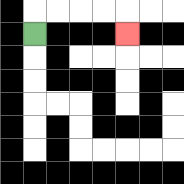{'start': '[1, 1]', 'end': '[5, 1]', 'path_directions': 'U,R,R,R,R,D', 'path_coordinates': '[[1, 1], [1, 0], [2, 0], [3, 0], [4, 0], [5, 0], [5, 1]]'}